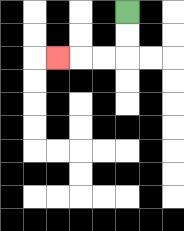{'start': '[5, 0]', 'end': '[2, 2]', 'path_directions': 'D,D,L,L,L', 'path_coordinates': '[[5, 0], [5, 1], [5, 2], [4, 2], [3, 2], [2, 2]]'}